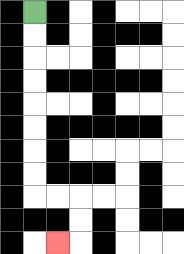{'start': '[1, 0]', 'end': '[2, 10]', 'path_directions': 'D,D,D,D,D,D,D,D,R,R,D,D,L', 'path_coordinates': '[[1, 0], [1, 1], [1, 2], [1, 3], [1, 4], [1, 5], [1, 6], [1, 7], [1, 8], [2, 8], [3, 8], [3, 9], [3, 10], [2, 10]]'}